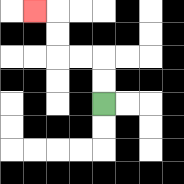{'start': '[4, 4]', 'end': '[1, 0]', 'path_directions': 'U,U,L,L,U,U,L', 'path_coordinates': '[[4, 4], [4, 3], [4, 2], [3, 2], [2, 2], [2, 1], [2, 0], [1, 0]]'}